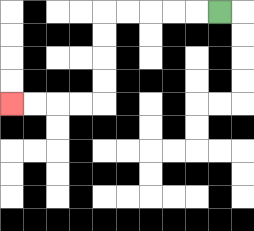{'start': '[9, 0]', 'end': '[0, 4]', 'path_directions': 'L,L,L,L,L,D,D,D,D,L,L,L,L', 'path_coordinates': '[[9, 0], [8, 0], [7, 0], [6, 0], [5, 0], [4, 0], [4, 1], [4, 2], [4, 3], [4, 4], [3, 4], [2, 4], [1, 4], [0, 4]]'}